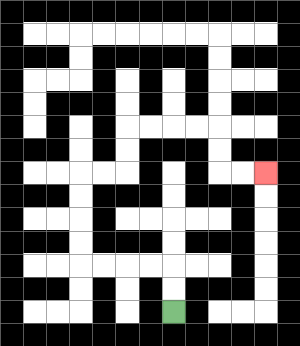{'start': '[7, 13]', 'end': '[11, 7]', 'path_directions': 'U,U,L,L,L,L,U,U,U,U,R,R,U,U,R,R,R,R,D,D,R,R', 'path_coordinates': '[[7, 13], [7, 12], [7, 11], [6, 11], [5, 11], [4, 11], [3, 11], [3, 10], [3, 9], [3, 8], [3, 7], [4, 7], [5, 7], [5, 6], [5, 5], [6, 5], [7, 5], [8, 5], [9, 5], [9, 6], [9, 7], [10, 7], [11, 7]]'}